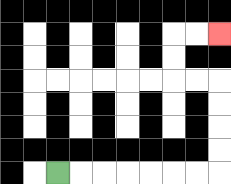{'start': '[2, 7]', 'end': '[9, 1]', 'path_directions': 'R,R,R,R,R,R,R,U,U,U,U,L,L,U,U,R,R', 'path_coordinates': '[[2, 7], [3, 7], [4, 7], [5, 7], [6, 7], [7, 7], [8, 7], [9, 7], [9, 6], [9, 5], [9, 4], [9, 3], [8, 3], [7, 3], [7, 2], [7, 1], [8, 1], [9, 1]]'}